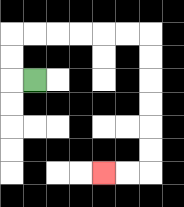{'start': '[1, 3]', 'end': '[4, 7]', 'path_directions': 'L,U,U,R,R,R,R,R,R,D,D,D,D,D,D,L,L', 'path_coordinates': '[[1, 3], [0, 3], [0, 2], [0, 1], [1, 1], [2, 1], [3, 1], [4, 1], [5, 1], [6, 1], [6, 2], [6, 3], [6, 4], [6, 5], [6, 6], [6, 7], [5, 7], [4, 7]]'}